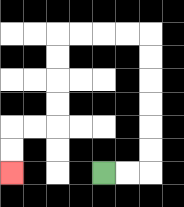{'start': '[4, 7]', 'end': '[0, 7]', 'path_directions': 'R,R,U,U,U,U,U,U,L,L,L,L,D,D,D,D,L,L,D,D', 'path_coordinates': '[[4, 7], [5, 7], [6, 7], [6, 6], [6, 5], [6, 4], [6, 3], [6, 2], [6, 1], [5, 1], [4, 1], [3, 1], [2, 1], [2, 2], [2, 3], [2, 4], [2, 5], [1, 5], [0, 5], [0, 6], [0, 7]]'}